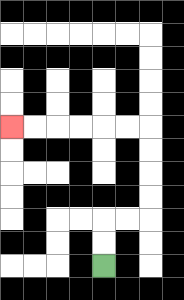{'start': '[4, 11]', 'end': '[0, 5]', 'path_directions': 'U,U,R,R,U,U,U,U,L,L,L,L,L,L', 'path_coordinates': '[[4, 11], [4, 10], [4, 9], [5, 9], [6, 9], [6, 8], [6, 7], [6, 6], [6, 5], [5, 5], [4, 5], [3, 5], [2, 5], [1, 5], [0, 5]]'}